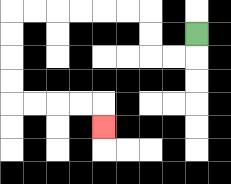{'start': '[8, 1]', 'end': '[4, 5]', 'path_directions': 'D,L,L,U,U,L,L,L,L,L,L,D,D,D,D,R,R,R,R,D', 'path_coordinates': '[[8, 1], [8, 2], [7, 2], [6, 2], [6, 1], [6, 0], [5, 0], [4, 0], [3, 0], [2, 0], [1, 0], [0, 0], [0, 1], [0, 2], [0, 3], [0, 4], [1, 4], [2, 4], [3, 4], [4, 4], [4, 5]]'}